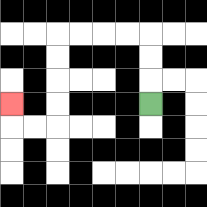{'start': '[6, 4]', 'end': '[0, 4]', 'path_directions': 'U,U,U,L,L,L,L,D,D,D,D,L,L,U', 'path_coordinates': '[[6, 4], [6, 3], [6, 2], [6, 1], [5, 1], [4, 1], [3, 1], [2, 1], [2, 2], [2, 3], [2, 4], [2, 5], [1, 5], [0, 5], [0, 4]]'}